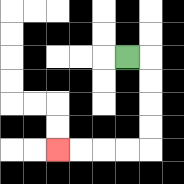{'start': '[5, 2]', 'end': '[2, 6]', 'path_directions': 'R,D,D,D,D,L,L,L,L', 'path_coordinates': '[[5, 2], [6, 2], [6, 3], [6, 4], [6, 5], [6, 6], [5, 6], [4, 6], [3, 6], [2, 6]]'}